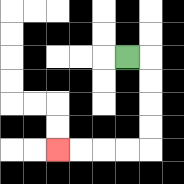{'start': '[5, 2]', 'end': '[2, 6]', 'path_directions': 'R,D,D,D,D,L,L,L,L', 'path_coordinates': '[[5, 2], [6, 2], [6, 3], [6, 4], [6, 5], [6, 6], [5, 6], [4, 6], [3, 6], [2, 6]]'}